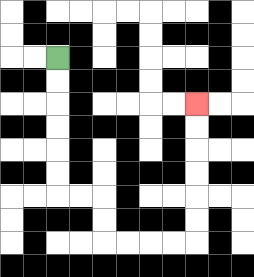{'start': '[2, 2]', 'end': '[8, 4]', 'path_directions': 'D,D,D,D,D,D,R,R,D,D,R,R,R,R,U,U,U,U,U,U', 'path_coordinates': '[[2, 2], [2, 3], [2, 4], [2, 5], [2, 6], [2, 7], [2, 8], [3, 8], [4, 8], [4, 9], [4, 10], [5, 10], [6, 10], [7, 10], [8, 10], [8, 9], [8, 8], [8, 7], [8, 6], [8, 5], [8, 4]]'}